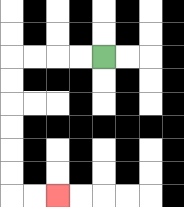{'start': '[4, 2]', 'end': '[2, 8]', 'path_directions': 'L,L,L,L,D,D,D,D,D,D,R,R', 'path_coordinates': '[[4, 2], [3, 2], [2, 2], [1, 2], [0, 2], [0, 3], [0, 4], [0, 5], [0, 6], [0, 7], [0, 8], [1, 8], [2, 8]]'}